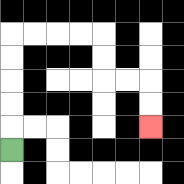{'start': '[0, 6]', 'end': '[6, 5]', 'path_directions': 'U,U,U,U,U,R,R,R,R,D,D,R,R,D,D', 'path_coordinates': '[[0, 6], [0, 5], [0, 4], [0, 3], [0, 2], [0, 1], [1, 1], [2, 1], [3, 1], [4, 1], [4, 2], [4, 3], [5, 3], [6, 3], [6, 4], [6, 5]]'}